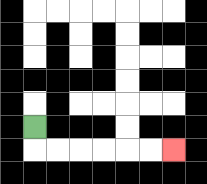{'start': '[1, 5]', 'end': '[7, 6]', 'path_directions': 'D,R,R,R,R,R,R', 'path_coordinates': '[[1, 5], [1, 6], [2, 6], [3, 6], [4, 6], [5, 6], [6, 6], [7, 6]]'}